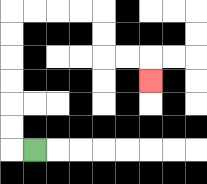{'start': '[1, 6]', 'end': '[6, 3]', 'path_directions': 'L,U,U,U,U,U,U,R,R,R,R,D,D,R,R,D', 'path_coordinates': '[[1, 6], [0, 6], [0, 5], [0, 4], [0, 3], [0, 2], [0, 1], [0, 0], [1, 0], [2, 0], [3, 0], [4, 0], [4, 1], [4, 2], [5, 2], [6, 2], [6, 3]]'}